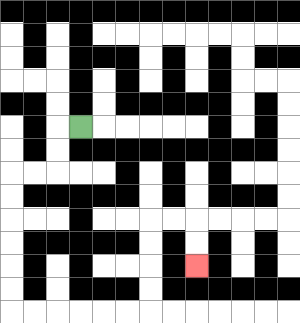{'start': '[3, 5]', 'end': '[8, 11]', 'path_directions': 'L,D,D,L,L,D,D,D,D,D,D,R,R,R,R,R,R,U,U,U,U,R,R,D,D', 'path_coordinates': '[[3, 5], [2, 5], [2, 6], [2, 7], [1, 7], [0, 7], [0, 8], [0, 9], [0, 10], [0, 11], [0, 12], [0, 13], [1, 13], [2, 13], [3, 13], [4, 13], [5, 13], [6, 13], [6, 12], [6, 11], [6, 10], [6, 9], [7, 9], [8, 9], [8, 10], [8, 11]]'}